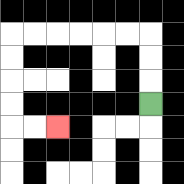{'start': '[6, 4]', 'end': '[2, 5]', 'path_directions': 'U,U,U,L,L,L,L,L,L,D,D,D,D,R,R', 'path_coordinates': '[[6, 4], [6, 3], [6, 2], [6, 1], [5, 1], [4, 1], [3, 1], [2, 1], [1, 1], [0, 1], [0, 2], [0, 3], [0, 4], [0, 5], [1, 5], [2, 5]]'}